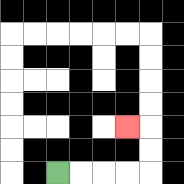{'start': '[2, 7]', 'end': '[5, 5]', 'path_directions': 'R,R,R,R,U,U,L', 'path_coordinates': '[[2, 7], [3, 7], [4, 7], [5, 7], [6, 7], [6, 6], [6, 5], [5, 5]]'}